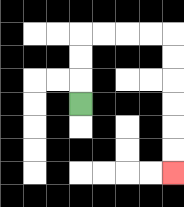{'start': '[3, 4]', 'end': '[7, 7]', 'path_directions': 'U,U,U,R,R,R,R,D,D,D,D,D,D', 'path_coordinates': '[[3, 4], [3, 3], [3, 2], [3, 1], [4, 1], [5, 1], [6, 1], [7, 1], [7, 2], [7, 3], [7, 4], [7, 5], [7, 6], [7, 7]]'}